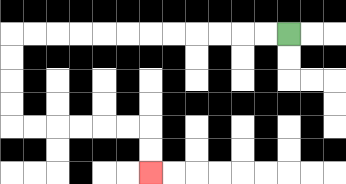{'start': '[12, 1]', 'end': '[6, 7]', 'path_directions': 'L,L,L,L,L,L,L,L,L,L,L,L,D,D,D,D,R,R,R,R,R,R,D,D', 'path_coordinates': '[[12, 1], [11, 1], [10, 1], [9, 1], [8, 1], [7, 1], [6, 1], [5, 1], [4, 1], [3, 1], [2, 1], [1, 1], [0, 1], [0, 2], [0, 3], [0, 4], [0, 5], [1, 5], [2, 5], [3, 5], [4, 5], [5, 5], [6, 5], [6, 6], [6, 7]]'}